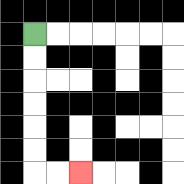{'start': '[1, 1]', 'end': '[3, 7]', 'path_directions': 'D,D,D,D,D,D,R,R', 'path_coordinates': '[[1, 1], [1, 2], [1, 3], [1, 4], [1, 5], [1, 6], [1, 7], [2, 7], [3, 7]]'}